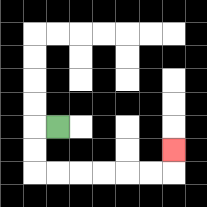{'start': '[2, 5]', 'end': '[7, 6]', 'path_directions': 'L,D,D,R,R,R,R,R,R,U', 'path_coordinates': '[[2, 5], [1, 5], [1, 6], [1, 7], [2, 7], [3, 7], [4, 7], [5, 7], [6, 7], [7, 7], [7, 6]]'}